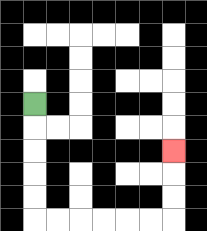{'start': '[1, 4]', 'end': '[7, 6]', 'path_directions': 'D,D,D,D,D,R,R,R,R,R,R,U,U,U', 'path_coordinates': '[[1, 4], [1, 5], [1, 6], [1, 7], [1, 8], [1, 9], [2, 9], [3, 9], [4, 9], [5, 9], [6, 9], [7, 9], [7, 8], [7, 7], [7, 6]]'}